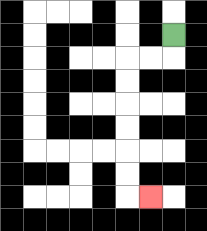{'start': '[7, 1]', 'end': '[6, 8]', 'path_directions': 'D,L,L,D,D,D,D,D,D,R', 'path_coordinates': '[[7, 1], [7, 2], [6, 2], [5, 2], [5, 3], [5, 4], [5, 5], [5, 6], [5, 7], [5, 8], [6, 8]]'}